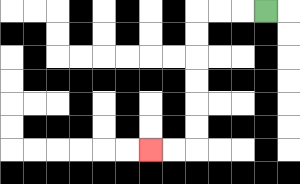{'start': '[11, 0]', 'end': '[6, 6]', 'path_directions': 'L,L,L,D,D,D,D,D,D,L,L', 'path_coordinates': '[[11, 0], [10, 0], [9, 0], [8, 0], [8, 1], [8, 2], [8, 3], [8, 4], [8, 5], [8, 6], [7, 6], [6, 6]]'}